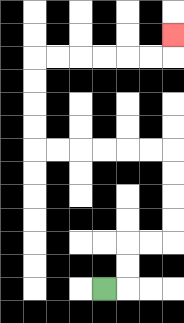{'start': '[4, 12]', 'end': '[7, 1]', 'path_directions': 'R,U,U,R,R,U,U,U,U,L,L,L,L,L,L,U,U,U,U,R,R,R,R,R,R,U', 'path_coordinates': '[[4, 12], [5, 12], [5, 11], [5, 10], [6, 10], [7, 10], [7, 9], [7, 8], [7, 7], [7, 6], [6, 6], [5, 6], [4, 6], [3, 6], [2, 6], [1, 6], [1, 5], [1, 4], [1, 3], [1, 2], [2, 2], [3, 2], [4, 2], [5, 2], [6, 2], [7, 2], [7, 1]]'}